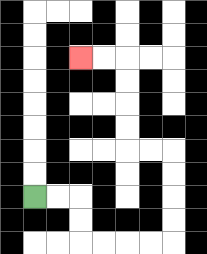{'start': '[1, 8]', 'end': '[3, 2]', 'path_directions': 'R,R,D,D,R,R,R,R,U,U,U,U,L,L,U,U,U,U,L,L', 'path_coordinates': '[[1, 8], [2, 8], [3, 8], [3, 9], [3, 10], [4, 10], [5, 10], [6, 10], [7, 10], [7, 9], [7, 8], [7, 7], [7, 6], [6, 6], [5, 6], [5, 5], [5, 4], [5, 3], [5, 2], [4, 2], [3, 2]]'}